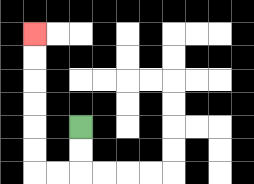{'start': '[3, 5]', 'end': '[1, 1]', 'path_directions': 'D,D,L,L,U,U,U,U,U,U', 'path_coordinates': '[[3, 5], [3, 6], [3, 7], [2, 7], [1, 7], [1, 6], [1, 5], [1, 4], [1, 3], [1, 2], [1, 1]]'}